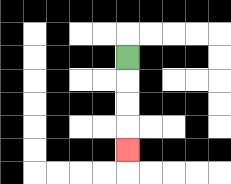{'start': '[5, 2]', 'end': '[5, 6]', 'path_directions': 'D,D,D,D', 'path_coordinates': '[[5, 2], [5, 3], [5, 4], [5, 5], [5, 6]]'}